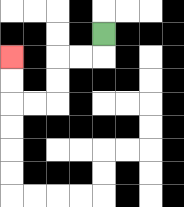{'start': '[4, 1]', 'end': '[0, 2]', 'path_directions': 'D,L,L,D,D,L,L,U,U', 'path_coordinates': '[[4, 1], [4, 2], [3, 2], [2, 2], [2, 3], [2, 4], [1, 4], [0, 4], [0, 3], [0, 2]]'}